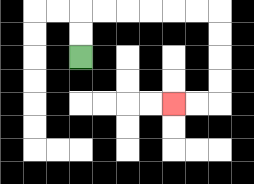{'start': '[3, 2]', 'end': '[7, 4]', 'path_directions': 'U,U,R,R,R,R,R,R,D,D,D,D,L,L', 'path_coordinates': '[[3, 2], [3, 1], [3, 0], [4, 0], [5, 0], [6, 0], [7, 0], [8, 0], [9, 0], [9, 1], [9, 2], [9, 3], [9, 4], [8, 4], [7, 4]]'}